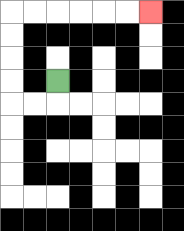{'start': '[2, 3]', 'end': '[6, 0]', 'path_directions': 'D,L,L,U,U,U,U,R,R,R,R,R,R', 'path_coordinates': '[[2, 3], [2, 4], [1, 4], [0, 4], [0, 3], [0, 2], [0, 1], [0, 0], [1, 0], [2, 0], [3, 0], [4, 0], [5, 0], [6, 0]]'}